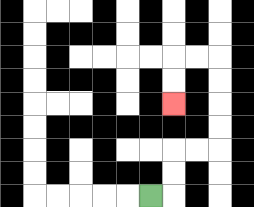{'start': '[6, 8]', 'end': '[7, 4]', 'path_directions': 'R,U,U,R,R,U,U,U,U,L,L,D,D', 'path_coordinates': '[[6, 8], [7, 8], [7, 7], [7, 6], [8, 6], [9, 6], [9, 5], [9, 4], [9, 3], [9, 2], [8, 2], [7, 2], [7, 3], [7, 4]]'}